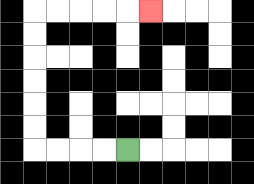{'start': '[5, 6]', 'end': '[6, 0]', 'path_directions': 'L,L,L,L,U,U,U,U,U,U,R,R,R,R,R', 'path_coordinates': '[[5, 6], [4, 6], [3, 6], [2, 6], [1, 6], [1, 5], [1, 4], [1, 3], [1, 2], [1, 1], [1, 0], [2, 0], [3, 0], [4, 0], [5, 0], [6, 0]]'}